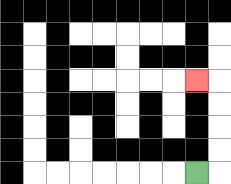{'start': '[8, 7]', 'end': '[8, 3]', 'path_directions': 'R,U,U,U,U,L', 'path_coordinates': '[[8, 7], [9, 7], [9, 6], [9, 5], [9, 4], [9, 3], [8, 3]]'}